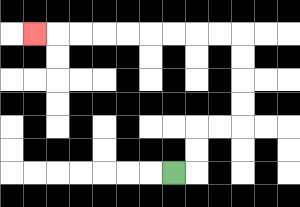{'start': '[7, 7]', 'end': '[1, 1]', 'path_directions': 'R,U,U,R,R,U,U,U,U,L,L,L,L,L,L,L,L,L', 'path_coordinates': '[[7, 7], [8, 7], [8, 6], [8, 5], [9, 5], [10, 5], [10, 4], [10, 3], [10, 2], [10, 1], [9, 1], [8, 1], [7, 1], [6, 1], [5, 1], [4, 1], [3, 1], [2, 1], [1, 1]]'}